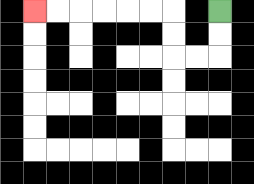{'start': '[9, 0]', 'end': '[1, 0]', 'path_directions': 'D,D,L,L,U,U,L,L,L,L,L,L', 'path_coordinates': '[[9, 0], [9, 1], [9, 2], [8, 2], [7, 2], [7, 1], [7, 0], [6, 0], [5, 0], [4, 0], [3, 0], [2, 0], [1, 0]]'}